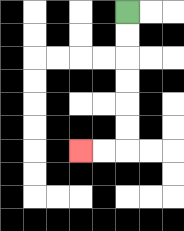{'start': '[5, 0]', 'end': '[3, 6]', 'path_directions': 'D,D,D,D,D,D,L,L', 'path_coordinates': '[[5, 0], [5, 1], [5, 2], [5, 3], [5, 4], [5, 5], [5, 6], [4, 6], [3, 6]]'}